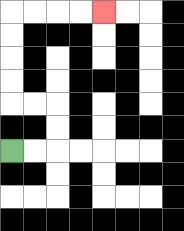{'start': '[0, 6]', 'end': '[4, 0]', 'path_directions': 'R,R,U,U,L,L,U,U,U,U,R,R,R,R', 'path_coordinates': '[[0, 6], [1, 6], [2, 6], [2, 5], [2, 4], [1, 4], [0, 4], [0, 3], [0, 2], [0, 1], [0, 0], [1, 0], [2, 0], [3, 0], [4, 0]]'}